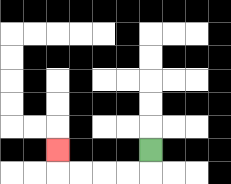{'start': '[6, 6]', 'end': '[2, 6]', 'path_directions': 'D,L,L,L,L,U', 'path_coordinates': '[[6, 6], [6, 7], [5, 7], [4, 7], [3, 7], [2, 7], [2, 6]]'}